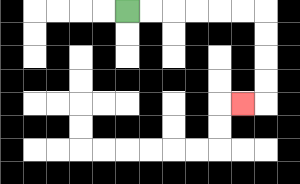{'start': '[5, 0]', 'end': '[10, 4]', 'path_directions': 'R,R,R,R,R,R,D,D,D,D,L', 'path_coordinates': '[[5, 0], [6, 0], [7, 0], [8, 0], [9, 0], [10, 0], [11, 0], [11, 1], [11, 2], [11, 3], [11, 4], [10, 4]]'}